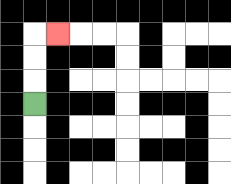{'start': '[1, 4]', 'end': '[2, 1]', 'path_directions': 'U,U,U,R', 'path_coordinates': '[[1, 4], [1, 3], [1, 2], [1, 1], [2, 1]]'}